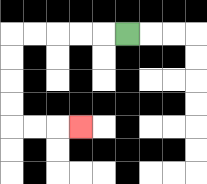{'start': '[5, 1]', 'end': '[3, 5]', 'path_directions': 'L,L,L,L,L,D,D,D,D,R,R,R', 'path_coordinates': '[[5, 1], [4, 1], [3, 1], [2, 1], [1, 1], [0, 1], [0, 2], [0, 3], [0, 4], [0, 5], [1, 5], [2, 5], [3, 5]]'}